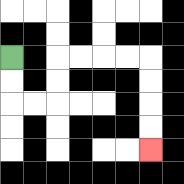{'start': '[0, 2]', 'end': '[6, 6]', 'path_directions': 'D,D,R,R,U,U,R,R,R,R,D,D,D,D', 'path_coordinates': '[[0, 2], [0, 3], [0, 4], [1, 4], [2, 4], [2, 3], [2, 2], [3, 2], [4, 2], [5, 2], [6, 2], [6, 3], [6, 4], [6, 5], [6, 6]]'}